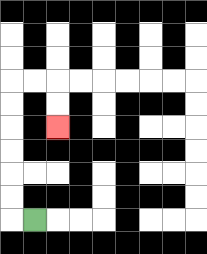{'start': '[1, 9]', 'end': '[2, 5]', 'path_directions': 'L,U,U,U,U,U,U,R,R,D,D', 'path_coordinates': '[[1, 9], [0, 9], [0, 8], [0, 7], [0, 6], [0, 5], [0, 4], [0, 3], [1, 3], [2, 3], [2, 4], [2, 5]]'}